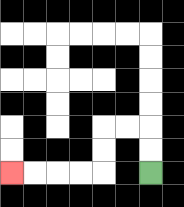{'start': '[6, 7]', 'end': '[0, 7]', 'path_directions': 'U,U,L,L,D,D,L,L,L,L', 'path_coordinates': '[[6, 7], [6, 6], [6, 5], [5, 5], [4, 5], [4, 6], [4, 7], [3, 7], [2, 7], [1, 7], [0, 7]]'}